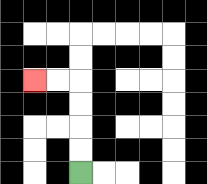{'start': '[3, 7]', 'end': '[1, 3]', 'path_directions': 'U,U,U,U,L,L', 'path_coordinates': '[[3, 7], [3, 6], [3, 5], [3, 4], [3, 3], [2, 3], [1, 3]]'}